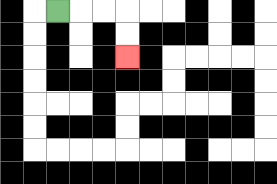{'start': '[2, 0]', 'end': '[5, 2]', 'path_directions': 'R,R,R,D,D', 'path_coordinates': '[[2, 0], [3, 0], [4, 0], [5, 0], [5, 1], [5, 2]]'}